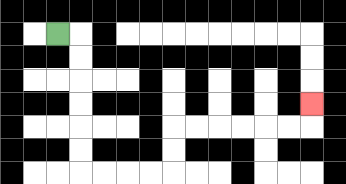{'start': '[2, 1]', 'end': '[13, 4]', 'path_directions': 'R,D,D,D,D,D,D,R,R,R,R,U,U,R,R,R,R,R,R,U', 'path_coordinates': '[[2, 1], [3, 1], [3, 2], [3, 3], [3, 4], [3, 5], [3, 6], [3, 7], [4, 7], [5, 7], [6, 7], [7, 7], [7, 6], [7, 5], [8, 5], [9, 5], [10, 5], [11, 5], [12, 5], [13, 5], [13, 4]]'}